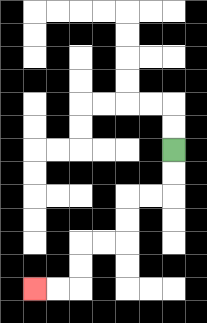{'start': '[7, 6]', 'end': '[1, 12]', 'path_directions': 'D,D,L,L,D,D,L,L,D,D,L,L', 'path_coordinates': '[[7, 6], [7, 7], [7, 8], [6, 8], [5, 8], [5, 9], [5, 10], [4, 10], [3, 10], [3, 11], [3, 12], [2, 12], [1, 12]]'}